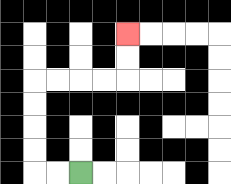{'start': '[3, 7]', 'end': '[5, 1]', 'path_directions': 'L,L,U,U,U,U,R,R,R,R,U,U', 'path_coordinates': '[[3, 7], [2, 7], [1, 7], [1, 6], [1, 5], [1, 4], [1, 3], [2, 3], [3, 3], [4, 3], [5, 3], [5, 2], [5, 1]]'}